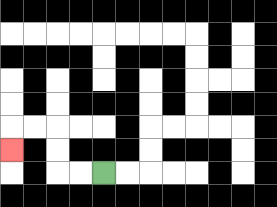{'start': '[4, 7]', 'end': '[0, 6]', 'path_directions': 'L,L,U,U,L,L,D', 'path_coordinates': '[[4, 7], [3, 7], [2, 7], [2, 6], [2, 5], [1, 5], [0, 5], [0, 6]]'}